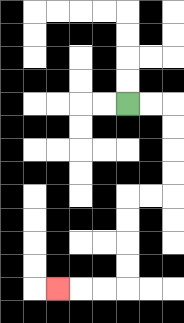{'start': '[5, 4]', 'end': '[2, 12]', 'path_directions': 'R,R,D,D,D,D,L,L,D,D,D,D,L,L,L', 'path_coordinates': '[[5, 4], [6, 4], [7, 4], [7, 5], [7, 6], [7, 7], [7, 8], [6, 8], [5, 8], [5, 9], [5, 10], [5, 11], [5, 12], [4, 12], [3, 12], [2, 12]]'}